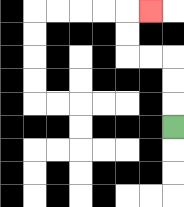{'start': '[7, 5]', 'end': '[6, 0]', 'path_directions': 'U,U,U,L,L,U,U,R', 'path_coordinates': '[[7, 5], [7, 4], [7, 3], [7, 2], [6, 2], [5, 2], [5, 1], [5, 0], [6, 0]]'}